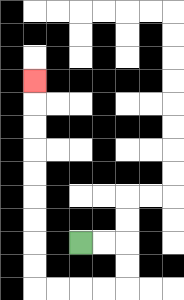{'start': '[3, 10]', 'end': '[1, 3]', 'path_directions': 'R,R,D,D,L,L,L,L,U,U,U,U,U,U,U,U,U', 'path_coordinates': '[[3, 10], [4, 10], [5, 10], [5, 11], [5, 12], [4, 12], [3, 12], [2, 12], [1, 12], [1, 11], [1, 10], [1, 9], [1, 8], [1, 7], [1, 6], [1, 5], [1, 4], [1, 3]]'}